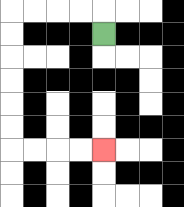{'start': '[4, 1]', 'end': '[4, 6]', 'path_directions': 'U,L,L,L,L,D,D,D,D,D,D,R,R,R,R', 'path_coordinates': '[[4, 1], [4, 0], [3, 0], [2, 0], [1, 0], [0, 0], [0, 1], [0, 2], [0, 3], [0, 4], [0, 5], [0, 6], [1, 6], [2, 6], [3, 6], [4, 6]]'}